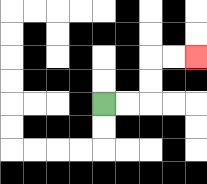{'start': '[4, 4]', 'end': '[8, 2]', 'path_directions': 'R,R,U,U,R,R', 'path_coordinates': '[[4, 4], [5, 4], [6, 4], [6, 3], [6, 2], [7, 2], [8, 2]]'}